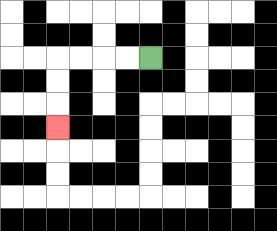{'start': '[6, 2]', 'end': '[2, 5]', 'path_directions': 'L,L,L,L,D,D,D', 'path_coordinates': '[[6, 2], [5, 2], [4, 2], [3, 2], [2, 2], [2, 3], [2, 4], [2, 5]]'}